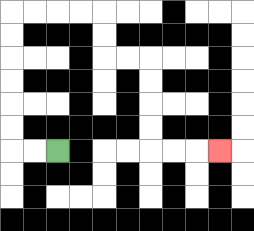{'start': '[2, 6]', 'end': '[9, 6]', 'path_directions': 'L,L,U,U,U,U,U,U,R,R,R,R,D,D,R,R,D,D,D,D,R,R,R', 'path_coordinates': '[[2, 6], [1, 6], [0, 6], [0, 5], [0, 4], [0, 3], [0, 2], [0, 1], [0, 0], [1, 0], [2, 0], [3, 0], [4, 0], [4, 1], [4, 2], [5, 2], [6, 2], [6, 3], [6, 4], [6, 5], [6, 6], [7, 6], [8, 6], [9, 6]]'}